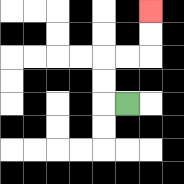{'start': '[5, 4]', 'end': '[6, 0]', 'path_directions': 'L,U,U,R,R,U,U', 'path_coordinates': '[[5, 4], [4, 4], [4, 3], [4, 2], [5, 2], [6, 2], [6, 1], [6, 0]]'}